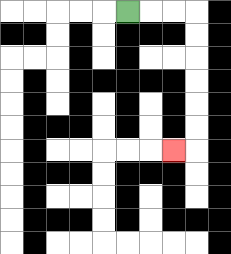{'start': '[5, 0]', 'end': '[7, 6]', 'path_directions': 'R,R,R,D,D,D,D,D,D,L', 'path_coordinates': '[[5, 0], [6, 0], [7, 0], [8, 0], [8, 1], [8, 2], [8, 3], [8, 4], [8, 5], [8, 6], [7, 6]]'}